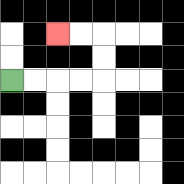{'start': '[0, 3]', 'end': '[2, 1]', 'path_directions': 'R,R,R,R,U,U,L,L', 'path_coordinates': '[[0, 3], [1, 3], [2, 3], [3, 3], [4, 3], [4, 2], [4, 1], [3, 1], [2, 1]]'}